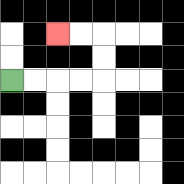{'start': '[0, 3]', 'end': '[2, 1]', 'path_directions': 'R,R,R,R,U,U,L,L', 'path_coordinates': '[[0, 3], [1, 3], [2, 3], [3, 3], [4, 3], [4, 2], [4, 1], [3, 1], [2, 1]]'}